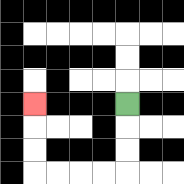{'start': '[5, 4]', 'end': '[1, 4]', 'path_directions': 'D,D,D,L,L,L,L,U,U,U', 'path_coordinates': '[[5, 4], [5, 5], [5, 6], [5, 7], [4, 7], [3, 7], [2, 7], [1, 7], [1, 6], [1, 5], [1, 4]]'}